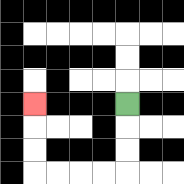{'start': '[5, 4]', 'end': '[1, 4]', 'path_directions': 'D,D,D,L,L,L,L,U,U,U', 'path_coordinates': '[[5, 4], [5, 5], [5, 6], [5, 7], [4, 7], [3, 7], [2, 7], [1, 7], [1, 6], [1, 5], [1, 4]]'}